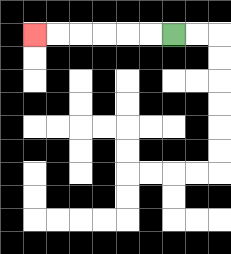{'start': '[7, 1]', 'end': '[1, 1]', 'path_directions': 'L,L,L,L,L,L', 'path_coordinates': '[[7, 1], [6, 1], [5, 1], [4, 1], [3, 1], [2, 1], [1, 1]]'}